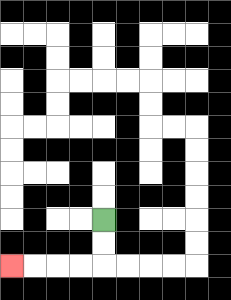{'start': '[4, 9]', 'end': '[0, 11]', 'path_directions': 'D,D,L,L,L,L', 'path_coordinates': '[[4, 9], [4, 10], [4, 11], [3, 11], [2, 11], [1, 11], [0, 11]]'}